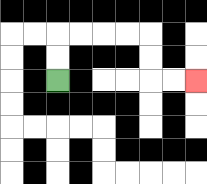{'start': '[2, 3]', 'end': '[8, 3]', 'path_directions': 'U,U,R,R,R,R,D,D,R,R', 'path_coordinates': '[[2, 3], [2, 2], [2, 1], [3, 1], [4, 1], [5, 1], [6, 1], [6, 2], [6, 3], [7, 3], [8, 3]]'}